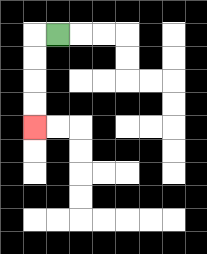{'start': '[2, 1]', 'end': '[1, 5]', 'path_directions': 'L,D,D,D,D', 'path_coordinates': '[[2, 1], [1, 1], [1, 2], [1, 3], [1, 4], [1, 5]]'}